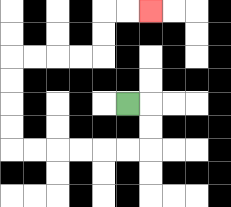{'start': '[5, 4]', 'end': '[6, 0]', 'path_directions': 'R,D,D,L,L,L,L,L,L,U,U,U,U,R,R,R,R,U,U,R,R', 'path_coordinates': '[[5, 4], [6, 4], [6, 5], [6, 6], [5, 6], [4, 6], [3, 6], [2, 6], [1, 6], [0, 6], [0, 5], [0, 4], [0, 3], [0, 2], [1, 2], [2, 2], [3, 2], [4, 2], [4, 1], [4, 0], [5, 0], [6, 0]]'}